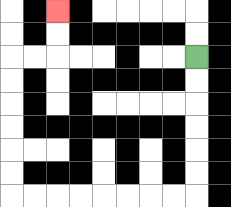{'start': '[8, 2]', 'end': '[2, 0]', 'path_directions': 'D,D,D,D,D,D,L,L,L,L,L,L,L,L,U,U,U,U,U,U,R,R,U,U', 'path_coordinates': '[[8, 2], [8, 3], [8, 4], [8, 5], [8, 6], [8, 7], [8, 8], [7, 8], [6, 8], [5, 8], [4, 8], [3, 8], [2, 8], [1, 8], [0, 8], [0, 7], [0, 6], [0, 5], [0, 4], [0, 3], [0, 2], [1, 2], [2, 2], [2, 1], [2, 0]]'}